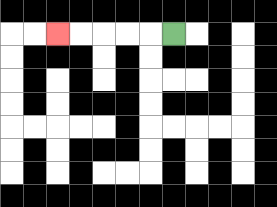{'start': '[7, 1]', 'end': '[2, 1]', 'path_directions': 'L,L,L,L,L', 'path_coordinates': '[[7, 1], [6, 1], [5, 1], [4, 1], [3, 1], [2, 1]]'}